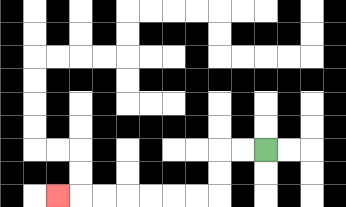{'start': '[11, 6]', 'end': '[2, 8]', 'path_directions': 'L,L,D,D,L,L,L,L,L,L,L', 'path_coordinates': '[[11, 6], [10, 6], [9, 6], [9, 7], [9, 8], [8, 8], [7, 8], [6, 8], [5, 8], [4, 8], [3, 8], [2, 8]]'}